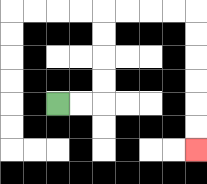{'start': '[2, 4]', 'end': '[8, 6]', 'path_directions': 'R,R,U,U,U,U,R,R,R,R,D,D,D,D,D,D', 'path_coordinates': '[[2, 4], [3, 4], [4, 4], [4, 3], [4, 2], [4, 1], [4, 0], [5, 0], [6, 0], [7, 0], [8, 0], [8, 1], [8, 2], [8, 3], [8, 4], [8, 5], [8, 6]]'}